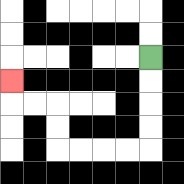{'start': '[6, 2]', 'end': '[0, 3]', 'path_directions': 'D,D,D,D,L,L,L,L,U,U,L,L,U', 'path_coordinates': '[[6, 2], [6, 3], [6, 4], [6, 5], [6, 6], [5, 6], [4, 6], [3, 6], [2, 6], [2, 5], [2, 4], [1, 4], [0, 4], [0, 3]]'}